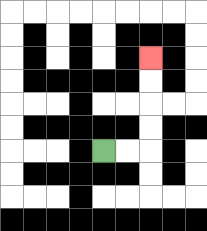{'start': '[4, 6]', 'end': '[6, 2]', 'path_directions': 'R,R,U,U,U,U', 'path_coordinates': '[[4, 6], [5, 6], [6, 6], [6, 5], [6, 4], [6, 3], [6, 2]]'}